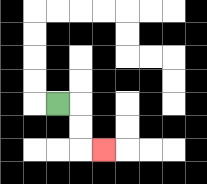{'start': '[2, 4]', 'end': '[4, 6]', 'path_directions': 'R,D,D,R', 'path_coordinates': '[[2, 4], [3, 4], [3, 5], [3, 6], [4, 6]]'}